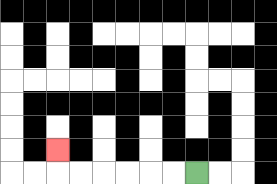{'start': '[8, 7]', 'end': '[2, 6]', 'path_directions': 'L,L,L,L,L,L,U', 'path_coordinates': '[[8, 7], [7, 7], [6, 7], [5, 7], [4, 7], [3, 7], [2, 7], [2, 6]]'}